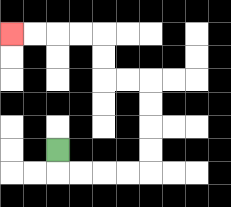{'start': '[2, 6]', 'end': '[0, 1]', 'path_directions': 'D,R,R,R,R,U,U,U,U,L,L,U,U,L,L,L,L', 'path_coordinates': '[[2, 6], [2, 7], [3, 7], [4, 7], [5, 7], [6, 7], [6, 6], [6, 5], [6, 4], [6, 3], [5, 3], [4, 3], [4, 2], [4, 1], [3, 1], [2, 1], [1, 1], [0, 1]]'}